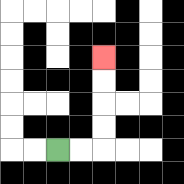{'start': '[2, 6]', 'end': '[4, 2]', 'path_directions': 'R,R,U,U,U,U', 'path_coordinates': '[[2, 6], [3, 6], [4, 6], [4, 5], [4, 4], [4, 3], [4, 2]]'}